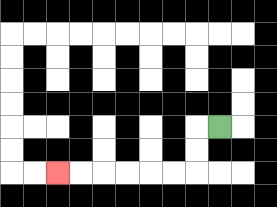{'start': '[9, 5]', 'end': '[2, 7]', 'path_directions': 'L,D,D,L,L,L,L,L,L', 'path_coordinates': '[[9, 5], [8, 5], [8, 6], [8, 7], [7, 7], [6, 7], [5, 7], [4, 7], [3, 7], [2, 7]]'}